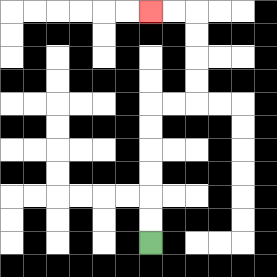{'start': '[6, 10]', 'end': '[6, 0]', 'path_directions': 'U,U,U,U,U,U,R,R,U,U,U,U,L,L', 'path_coordinates': '[[6, 10], [6, 9], [6, 8], [6, 7], [6, 6], [6, 5], [6, 4], [7, 4], [8, 4], [8, 3], [8, 2], [8, 1], [8, 0], [7, 0], [6, 0]]'}